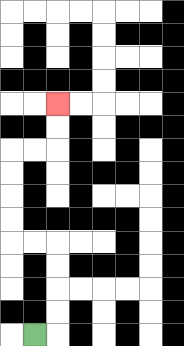{'start': '[1, 14]', 'end': '[2, 4]', 'path_directions': 'R,U,U,U,U,L,L,U,U,U,U,R,R,U,U', 'path_coordinates': '[[1, 14], [2, 14], [2, 13], [2, 12], [2, 11], [2, 10], [1, 10], [0, 10], [0, 9], [0, 8], [0, 7], [0, 6], [1, 6], [2, 6], [2, 5], [2, 4]]'}